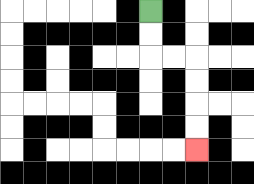{'start': '[6, 0]', 'end': '[8, 6]', 'path_directions': 'D,D,R,R,D,D,D,D', 'path_coordinates': '[[6, 0], [6, 1], [6, 2], [7, 2], [8, 2], [8, 3], [8, 4], [8, 5], [8, 6]]'}